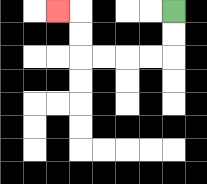{'start': '[7, 0]', 'end': '[2, 0]', 'path_directions': 'D,D,L,L,L,L,U,U,L', 'path_coordinates': '[[7, 0], [7, 1], [7, 2], [6, 2], [5, 2], [4, 2], [3, 2], [3, 1], [3, 0], [2, 0]]'}